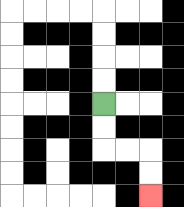{'start': '[4, 4]', 'end': '[6, 8]', 'path_directions': 'D,D,R,R,D,D', 'path_coordinates': '[[4, 4], [4, 5], [4, 6], [5, 6], [6, 6], [6, 7], [6, 8]]'}